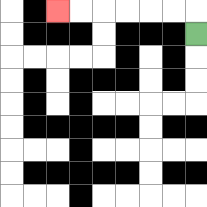{'start': '[8, 1]', 'end': '[2, 0]', 'path_directions': 'U,L,L,L,L,L,L', 'path_coordinates': '[[8, 1], [8, 0], [7, 0], [6, 0], [5, 0], [4, 0], [3, 0], [2, 0]]'}